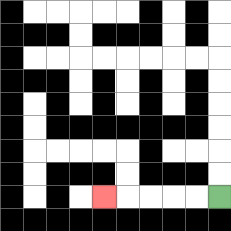{'start': '[9, 8]', 'end': '[4, 8]', 'path_directions': 'L,L,L,L,L', 'path_coordinates': '[[9, 8], [8, 8], [7, 8], [6, 8], [5, 8], [4, 8]]'}